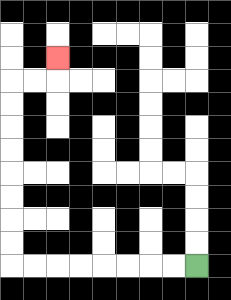{'start': '[8, 11]', 'end': '[2, 2]', 'path_directions': 'L,L,L,L,L,L,L,L,U,U,U,U,U,U,U,U,R,R,U', 'path_coordinates': '[[8, 11], [7, 11], [6, 11], [5, 11], [4, 11], [3, 11], [2, 11], [1, 11], [0, 11], [0, 10], [0, 9], [0, 8], [0, 7], [0, 6], [0, 5], [0, 4], [0, 3], [1, 3], [2, 3], [2, 2]]'}